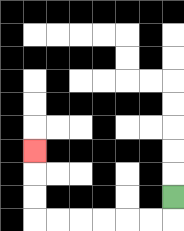{'start': '[7, 8]', 'end': '[1, 6]', 'path_directions': 'D,L,L,L,L,L,L,U,U,U', 'path_coordinates': '[[7, 8], [7, 9], [6, 9], [5, 9], [4, 9], [3, 9], [2, 9], [1, 9], [1, 8], [1, 7], [1, 6]]'}